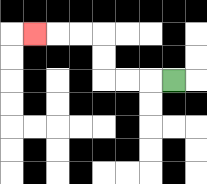{'start': '[7, 3]', 'end': '[1, 1]', 'path_directions': 'L,L,L,U,U,L,L,L', 'path_coordinates': '[[7, 3], [6, 3], [5, 3], [4, 3], [4, 2], [4, 1], [3, 1], [2, 1], [1, 1]]'}